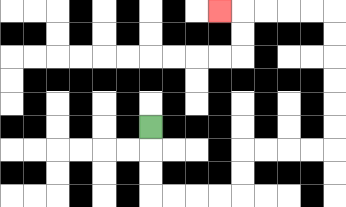{'start': '[6, 5]', 'end': '[9, 0]', 'path_directions': 'D,D,D,R,R,R,R,U,U,R,R,R,R,U,U,U,U,U,U,L,L,L,L,L', 'path_coordinates': '[[6, 5], [6, 6], [6, 7], [6, 8], [7, 8], [8, 8], [9, 8], [10, 8], [10, 7], [10, 6], [11, 6], [12, 6], [13, 6], [14, 6], [14, 5], [14, 4], [14, 3], [14, 2], [14, 1], [14, 0], [13, 0], [12, 0], [11, 0], [10, 0], [9, 0]]'}